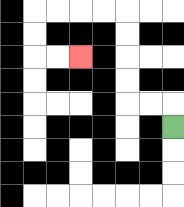{'start': '[7, 5]', 'end': '[3, 2]', 'path_directions': 'U,L,L,U,U,U,U,L,L,L,L,D,D,R,R', 'path_coordinates': '[[7, 5], [7, 4], [6, 4], [5, 4], [5, 3], [5, 2], [5, 1], [5, 0], [4, 0], [3, 0], [2, 0], [1, 0], [1, 1], [1, 2], [2, 2], [3, 2]]'}